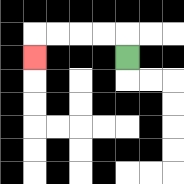{'start': '[5, 2]', 'end': '[1, 2]', 'path_directions': 'U,L,L,L,L,D', 'path_coordinates': '[[5, 2], [5, 1], [4, 1], [3, 1], [2, 1], [1, 1], [1, 2]]'}